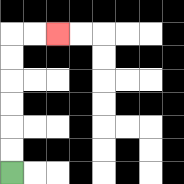{'start': '[0, 7]', 'end': '[2, 1]', 'path_directions': 'U,U,U,U,U,U,R,R', 'path_coordinates': '[[0, 7], [0, 6], [0, 5], [0, 4], [0, 3], [0, 2], [0, 1], [1, 1], [2, 1]]'}